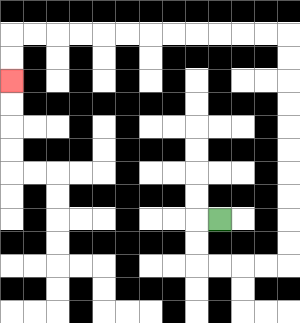{'start': '[9, 9]', 'end': '[0, 3]', 'path_directions': 'L,D,D,R,R,R,R,U,U,U,U,U,U,U,U,U,U,L,L,L,L,L,L,L,L,L,L,L,L,D,D', 'path_coordinates': '[[9, 9], [8, 9], [8, 10], [8, 11], [9, 11], [10, 11], [11, 11], [12, 11], [12, 10], [12, 9], [12, 8], [12, 7], [12, 6], [12, 5], [12, 4], [12, 3], [12, 2], [12, 1], [11, 1], [10, 1], [9, 1], [8, 1], [7, 1], [6, 1], [5, 1], [4, 1], [3, 1], [2, 1], [1, 1], [0, 1], [0, 2], [0, 3]]'}